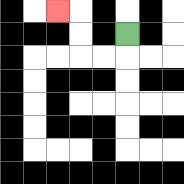{'start': '[5, 1]', 'end': '[2, 0]', 'path_directions': 'D,L,L,U,U,L', 'path_coordinates': '[[5, 1], [5, 2], [4, 2], [3, 2], [3, 1], [3, 0], [2, 0]]'}